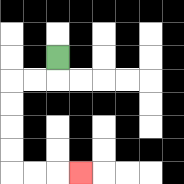{'start': '[2, 2]', 'end': '[3, 7]', 'path_directions': 'D,L,L,D,D,D,D,R,R,R', 'path_coordinates': '[[2, 2], [2, 3], [1, 3], [0, 3], [0, 4], [0, 5], [0, 6], [0, 7], [1, 7], [2, 7], [3, 7]]'}